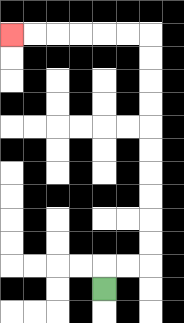{'start': '[4, 12]', 'end': '[0, 1]', 'path_directions': 'U,R,R,U,U,U,U,U,U,U,U,U,U,L,L,L,L,L,L', 'path_coordinates': '[[4, 12], [4, 11], [5, 11], [6, 11], [6, 10], [6, 9], [6, 8], [6, 7], [6, 6], [6, 5], [6, 4], [6, 3], [6, 2], [6, 1], [5, 1], [4, 1], [3, 1], [2, 1], [1, 1], [0, 1]]'}